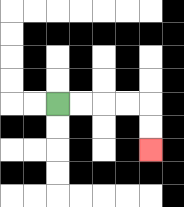{'start': '[2, 4]', 'end': '[6, 6]', 'path_directions': 'R,R,R,R,D,D', 'path_coordinates': '[[2, 4], [3, 4], [4, 4], [5, 4], [6, 4], [6, 5], [6, 6]]'}